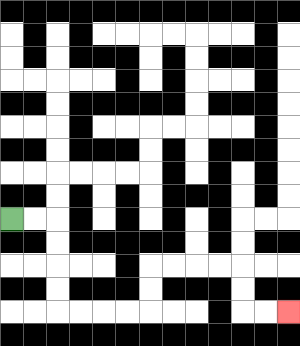{'start': '[0, 9]', 'end': '[12, 13]', 'path_directions': 'R,R,D,D,D,D,R,R,R,R,U,U,R,R,R,R,D,D,R,R', 'path_coordinates': '[[0, 9], [1, 9], [2, 9], [2, 10], [2, 11], [2, 12], [2, 13], [3, 13], [4, 13], [5, 13], [6, 13], [6, 12], [6, 11], [7, 11], [8, 11], [9, 11], [10, 11], [10, 12], [10, 13], [11, 13], [12, 13]]'}